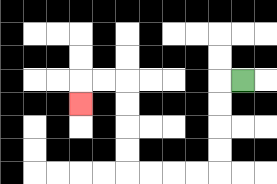{'start': '[10, 3]', 'end': '[3, 4]', 'path_directions': 'L,D,D,D,D,L,L,L,L,U,U,U,U,L,L,D', 'path_coordinates': '[[10, 3], [9, 3], [9, 4], [9, 5], [9, 6], [9, 7], [8, 7], [7, 7], [6, 7], [5, 7], [5, 6], [5, 5], [5, 4], [5, 3], [4, 3], [3, 3], [3, 4]]'}